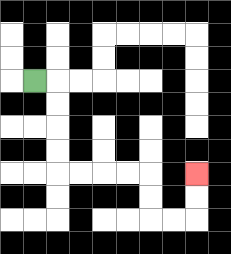{'start': '[1, 3]', 'end': '[8, 7]', 'path_directions': 'R,D,D,D,D,R,R,R,R,D,D,R,R,U,U', 'path_coordinates': '[[1, 3], [2, 3], [2, 4], [2, 5], [2, 6], [2, 7], [3, 7], [4, 7], [5, 7], [6, 7], [6, 8], [6, 9], [7, 9], [8, 9], [8, 8], [8, 7]]'}